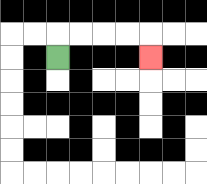{'start': '[2, 2]', 'end': '[6, 2]', 'path_directions': 'U,R,R,R,R,D', 'path_coordinates': '[[2, 2], [2, 1], [3, 1], [4, 1], [5, 1], [6, 1], [6, 2]]'}